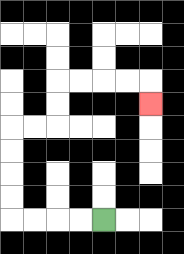{'start': '[4, 9]', 'end': '[6, 4]', 'path_directions': 'L,L,L,L,U,U,U,U,R,R,U,U,R,R,R,R,D', 'path_coordinates': '[[4, 9], [3, 9], [2, 9], [1, 9], [0, 9], [0, 8], [0, 7], [0, 6], [0, 5], [1, 5], [2, 5], [2, 4], [2, 3], [3, 3], [4, 3], [5, 3], [6, 3], [6, 4]]'}